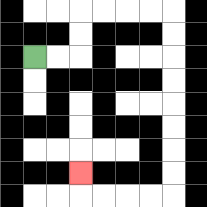{'start': '[1, 2]', 'end': '[3, 7]', 'path_directions': 'R,R,U,U,R,R,R,R,D,D,D,D,D,D,D,D,L,L,L,L,U', 'path_coordinates': '[[1, 2], [2, 2], [3, 2], [3, 1], [3, 0], [4, 0], [5, 0], [6, 0], [7, 0], [7, 1], [7, 2], [7, 3], [7, 4], [7, 5], [7, 6], [7, 7], [7, 8], [6, 8], [5, 8], [4, 8], [3, 8], [3, 7]]'}